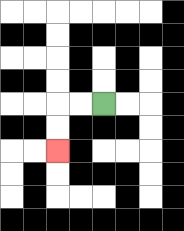{'start': '[4, 4]', 'end': '[2, 6]', 'path_directions': 'L,L,D,D', 'path_coordinates': '[[4, 4], [3, 4], [2, 4], [2, 5], [2, 6]]'}